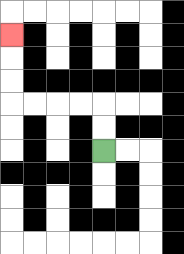{'start': '[4, 6]', 'end': '[0, 1]', 'path_directions': 'U,U,L,L,L,L,U,U,U', 'path_coordinates': '[[4, 6], [4, 5], [4, 4], [3, 4], [2, 4], [1, 4], [0, 4], [0, 3], [0, 2], [0, 1]]'}